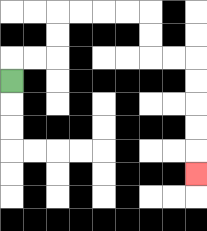{'start': '[0, 3]', 'end': '[8, 7]', 'path_directions': 'U,R,R,U,U,R,R,R,R,D,D,R,R,D,D,D,D,D', 'path_coordinates': '[[0, 3], [0, 2], [1, 2], [2, 2], [2, 1], [2, 0], [3, 0], [4, 0], [5, 0], [6, 0], [6, 1], [6, 2], [7, 2], [8, 2], [8, 3], [8, 4], [8, 5], [8, 6], [8, 7]]'}